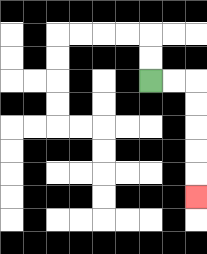{'start': '[6, 3]', 'end': '[8, 8]', 'path_directions': 'R,R,D,D,D,D,D', 'path_coordinates': '[[6, 3], [7, 3], [8, 3], [8, 4], [8, 5], [8, 6], [8, 7], [8, 8]]'}